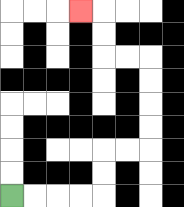{'start': '[0, 8]', 'end': '[3, 0]', 'path_directions': 'R,R,R,R,U,U,R,R,U,U,U,U,L,L,U,U,L', 'path_coordinates': '[[0, 8], [1, 8], [2, 8], [3, 8], [4, 8], [4, 7], [4, 6], [5, 6], [6, 6], [6, 5], [6, 4], [6, 3], [6, 2], [5, 2], [4, 2], [4, 1], [4, 0], [3, 0]]'}